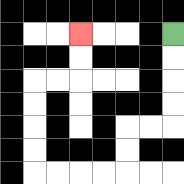{'start': '[7, 1]', 'end': '[3, 1]', 'path_directions': 'D,D,D,D,L,L,D,D,L,L,L,L,U,U,U,U,R,R,U,U', 'path_coordinates': '[[7, 1], [7, 2], [7, 3], [7, 4], [7, 5], [6, 5], [5, 5], [5, 6], [5, 7], [4, 7], [3, 7], [2, 7], [1, 7], [1, 6], [1, 5], [1, 4], [1, 3], [2, 3], [3, 3], [3, 2], [3, 1]]'}